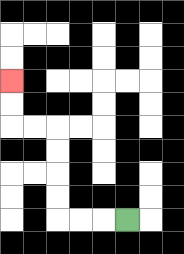{'start': '[5, 9]', 'end': '[0, 3]', 'path_directions': 'L,L,L,U,U,U,U,L,L,U,U', 'path_coordinates': '[[5, 9], [4, 9], [3, 9], [2, 9], [2, 8], [2, 7], [2, 6], [2, 5], [1, 5], [0, 5], [0, 4], [0, 3]]'}